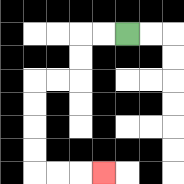{'start': '[5, 1]', 'end': '[4, 7]', 'path_directions': 'L,L,D,D,L,L,D,D,D,D,R,R,R', 'path_coordinates': '[[5, 1], [4, 1], [3, 1], [3, 2], [3, 3], [2, 3], [1, 3], [1, 4], [1, 5], [1, 6], [1, 7], [2, 7], [3, 7], [4, 7]]'}